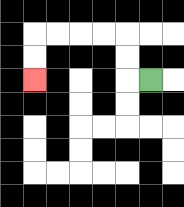{'start': '[6, 3]', 'end': '[1, 3]', 'path_directions': 'L,U,U,L,L,L,L,D,D', 'path_coordinates': '[[6, 3], [5, 3], [5, 2], [5, 1], [4, 1], [3, 1], [2, 1], [1, 1], [1, 2], [1, 3]]'}